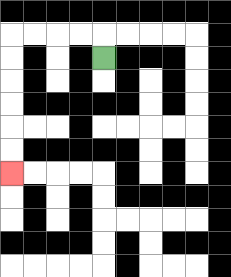{'start': '[4, 2]', 'end': '[0, 7]', 'path_directions': 'U,L,L,L,L,D,D,D,D,D,D', 'path_coordinates': '[[4, 2], [4, 1], [3, 1], [2, 1], [1, 1], [0, 1], [0, 2], [0, 3], [0, 4], [0, 5], [0, 6], [0, 7]]'}